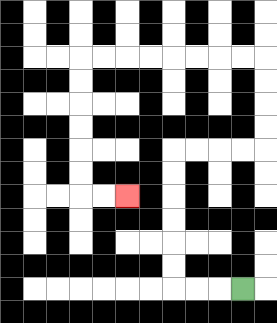{'start': '[10, 12]', 'end': '[5, 8]', 'path_directions': 'L,L,L,U,U,U,U,U,U,R,R,R,R,U,U,U,U,L,L,L,L,L,L,L,L,D,D,D,D,D,D,R,R', 'path_coordinates': '[[10, 12], [9, 12], [8, 12], [7, 12], [7, 11], [7, 10], [7, 9], [7, 8], [7, 7], [7, 6], [8, 6], [9, 6], [10, 6], [11, 6], [11, 5], [11, 4], [11, 3], [11, 2], [10, 2], [9, 2], [8, 2], [7, 2], [6, 2], [5, 2], [4, 2], [3, 2], [3, 3], [3, 4], [3, 5], [3, 6], [3, 7], [3, 8], [4, 8], [5, 8]]'}